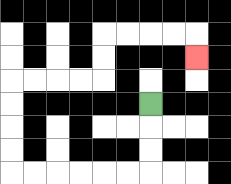{'start': '[6, 4]', 'end': '[8, 2]', 'path_directions': 'D,D,D,L,L,L,L,L,L,U,U,U,U,R,R,R,R,U,U,R,R,R,R,D', 'path_coordinates': '[[6, 4], [6, 5], [6, 6], [6, 7], [5, 7], [4, 7], [3, 7], [2, 7], [1, 7], [0, 7], [0, 6], [0, 5], [0, 4], [0, 3], [1, 3], [2, 3], [3, 3], [4, 3], [4, 2], [4, 1], [5, 1], [6, 1], [7, 1], [8, 1], [8, 2]]'}